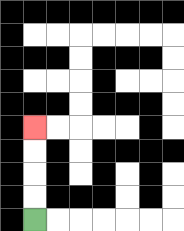{'start': '[1, 9]', 'end': '[1, 5]', 'path_directions': 'U,U,U,U', 'path_coordinates': '[[1, 9], [1, 8], [1, 7], [1, 6], [1, 5]]'}